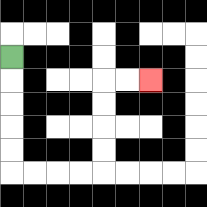{'start': '[0, 2]', 'end': '[6, 3]', 'path_directions': 'D,D,D,D,D,R,R,R,R,U,U,U,U,R,R', 'path_coordinates': '[[0, 2], [0, 3], [0, 4], [0, 5], [0, 6], [0, 7], [1, 7], [2, 7], [3, 7], [4, 7], [4, 6], [4, 5], [4, 4], [4, 3], [5, 3], [6, 3]]'}